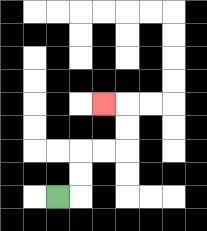{'start': '[2, 8]', 'end': '[4, 4]', 'path_directions': 'R,U,U,R,R,U,U,L', 'path_coordinates': '[[2, 8], [3, 8], [3, 7], [3, 6], [4, 6], [5, 6], [5, 5], [5, 4], [4, 4]]'}